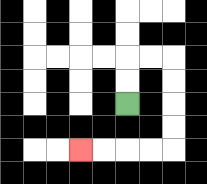{'start': '[5, 4]', 'end': '[3, 6]', 'path_directions': 'U,U,R,R,D,D,D,D,L,L,L,L', 'path_coordinates': '[[5, 4], [5, 3], [5, 2], [6, 2], [7, 2], [7, 3], [7, 4], [7, 5], [7, 6], [6, 6], [5, 6], [4, 6], [3, 6]]'}